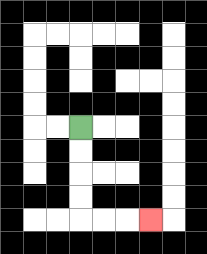{'start': '[3, 5]', 'end': '[6, 9]', 'path_directions': 'D,D,D,D,R,R,R', 'path_coordinates': '[[3, 5], [3, 6], [3, 7], [3, 8], [3, 9], [4, 9], [5, 9], [6, 9]]'}